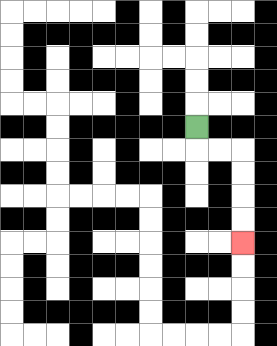{'start': '[8, 5]', 'end': '[10, 10]', 'path_directions': 'D,R,R,D,D,D,D', 'path_coordinates': '[[8, 5], [8, 6], [9, 6], [10, 6], [10, 7], [10, 8], [10, 9], [10, 10]]'}